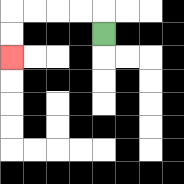{'start': '[4, 1]', 'end': '[0, 2]', 'path_directions': 'U,L,L,L,L,D,D', 'path_coordinates': '[[4, 1], [4, 0], [3, 0], [2, 0], [1, 0], [0, 0], [0, 1], [0, 2]]'}